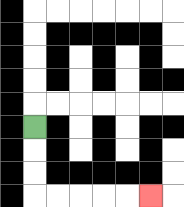{'start': '[1, 5]', 'end': '[6, 8]', 'path_directions': 'D,D,D,R,R,R,R,R', 'path_coordinates': '[[1, 5], [1, 6], [1, 7], [1, 8], [2, 8], [3, 8], [4, 8], [5, 8], [6, 8]]'}